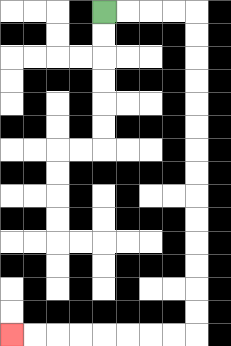{'start': '[4, 0]', 'end': '[0, 14]', 'path_directions': 'R,R,R,R,D,D,D,D,D,D,D,D,D,D,D,D,D,D,L,L,L,L,L,L,L,L', 'path_coordinates': '[[4, 0], [5, 0], [6, 0], [7, 0], [8, 0], [8, 1], [8, 2], [8, 3], [8, 4], [8, 5], [8, 6], [8, 7], [8, 8], [8, 9], [8, 10], [8, 11], [8, 12], [8, 13], [8, 14], [7, 14], [6, 14], [5, 14], [4, 14], [3, 14], [2, 14], [1, 14], [0, 14]]'}